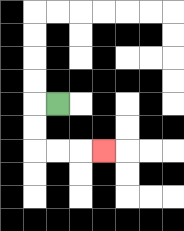{'start': '[2, 4]', 'end': '[4, 6]', 'path_directions': 'L,D,D,R,R,R', 'path_coordinates': '[[2, 4], [1, 4], [1, 5], [1, 6], [2, 6], [3, 6], [4, 6]]'}